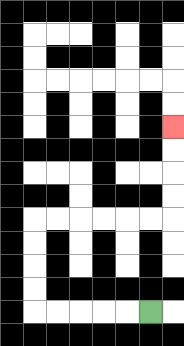{'start': '[6, 13]', 'end': '[7, 5]', 'path_directions': 'L,L,L,L,L,U,U,U,U,R,R,R,R,R,R,U,U,U,U', 'path_coordinates': '[[6, 13], [5, 13], [4, 13], [3, 13], [2, 13], [1, 13], [1, 12], [1, 11], [1, 10], [1, 9], [2, 9], [3, 9], [4, 9], [5, 9], [6, 9], [7, 9], [7, 8], [7, 7], [7, 6], [7, 5]]'}